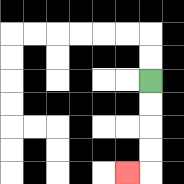{'start': '[6, 3]', 'end': '[5, 7]', 'path_directions': 'D,D,D,D,L', 'path_coordinates': '[[6, 3], [6, 4], [6, 5], [6, 6], [6, 7], [5, 7]]'}